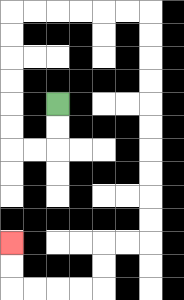{'start': '[2, 4]', 'end': '[0, 10]', 'path_directions': 'D,D,L,L,U,U,U,U,U,U,R,R,R,R,R,R,D,D,D,D,D,D,D,D,D,D,L,L,D,D,L,L,L,L,U,U', 'path_coordinates': '[[2, 4], [2, 5], [2, 6], [1, 6], [0, 6], [0, 5], [0, 4], [0, 3], [0, 2], [0, 1], [0, 0], [1, 0], [2, 0], [3, 0], [4, 0], [5, 0], [6, 0], [6, 1], [6, 2], [6, 3], [6, 4], [6, 5], [6, 6], [6, 7], [6, 8], [6, 9], [6, 10], [5, 10], [4, 10], [4, 11], [4, 12], [3, 12], [2, 12], [1, 12], [0, 12], [0, 11], [0, 10]]'}